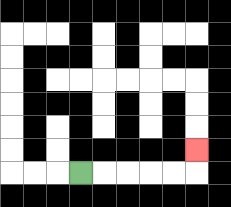{'start': '[3, 7]', 'end': '[8, 6]', 'path_directions': 'R,R,R,R,R,U', 'path_coordinates': '[[3, 7], [4, 7], [5, 7], [6, 7], [7, 7], [8, 7], [8, 6]]'}